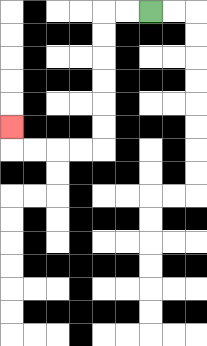{'start': '[6, 0]', 'end': '[0, 5]', 'path_directions': 'L,L,D,D,D,D,D,D,L,L,L,L,U', 'path_coordinates': '[[6, 0], [5, 0], [4, 0], [4, 1], [4, 2], [4, 3], [4, 4], [4, 5], [4, 6], [3, 6], [2, 6], [1, 6], [0, 6], [0, 5]]'}